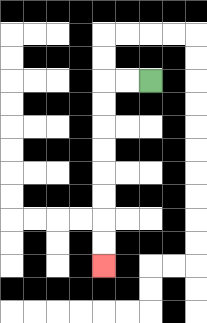{'start': '[6, 3]', 'end': '[4, 11]', 'path_directions': 'L,L,D,D,D,D,D,D,D,D', 'path_coordinates': '[[6, 3], [5, 3], [4, 3], [4, 4], [4, 5], [4, 6], [4, 7], [4, 8], [4, 9], [4, 10], [4, 11]]'}